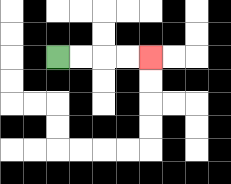{'start': '[2, 2]', 'end': '[6, 2]', 'path_directions': 'R,R,R,R', 'path_coordinates': '[[2, 2], [3, 2], [4, 2], [5, 2], [6, 2]]'}